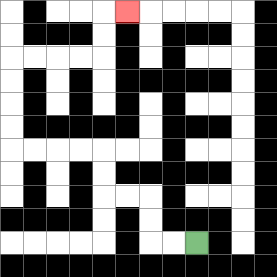{'start': '[8, 10]', 'end': '[5, 0]', 'path_directions': 'L,L,U,U,L,L,U,U,L,L,L,L,U,U,U,U,R,R,R,R,U,U,R', 'path_coordinates': '[[8, 10], [7, 10], [6, 10], [6, 9], [6, 8], [5, 8], [4, 8], [4, 7], [4, 6], [3, 6], [2, 6], [1, 6], [0, 6], [0, 5], [0, 4], [0, 3], [0, 2], [1, 2], [2, 2], [3, 2], [4, 2], [4, 1], [4, 0], [5, 0]]'}